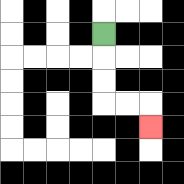{'start': '[4, 1]', 'end': '[6, 5]', 'path_directions': 'D,D,D,R,R,D', 'path_coordinates': '[[4, 1], [4, 2], [4, 3], [4, 4], [5, 4], [6, 4], [6, 5]]'}